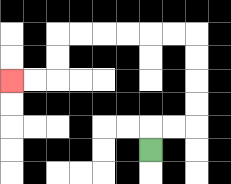{'start': '[6, 6]', 'end': '[0, 3]', 'path_directions': 'U,R,R,U,U,U,U,L,L,L,L,L,L,D,D,L,L', 'path_coordinates': '[[6, 6], [6, 5], [7, 5], [8, 5], [8, 4], [8, 3], [8, 2], [8, 1], [7, 1], [6, 1], [5, 1], [4, 1], [3, 1], [2, 1], [2, 2], [2, 3], [1, 3], [0, 3]]'}